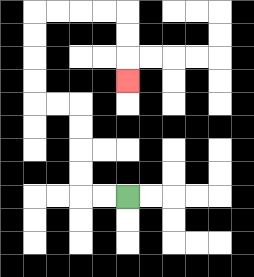{'start': '[5, 8]', 'end': '[5, 3]', 'path_directions': 'L,L,U,U,U,U,L,L,U,U,U,U,R,R,R,R,D,D,D', 'path_coordinates': '[[5, 8], [4, 8], [3, 8], [3, 7], [3, 6], [3, 5], [3, 4], [2, 4], [1, 4], [1, 3], [1, 2], [1, 1], [1, 0], [2, 0], [3, 0], [4, 0], [5, 0], [5, 1], [5, 2], [5, 3]]'}